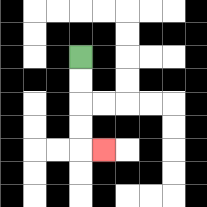{'start': '[3, 2]', 'end': '[4, 6]', 'path_directions': 'D,D,D,D,R', 'path_coordinates': '[[3, 2], [3, 3], [3, 4], [3, 5], [3, 6], [4, 6]]'}